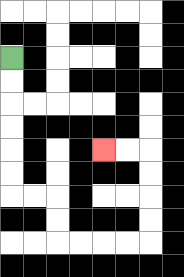{'start': '[0, 2]', 'end': '[4, 6]', 'path_directions': 'D,D,D,D,D,D,R,R,D,D,R,R,R,R,U,U,U,U,L,L', 'path_coordinates': '[[0, 2], [0, 3], [0, 4], [0, 5], [0, 6], [0, 7], [0, 8], [1, 8], [2, 8], [2, 9], [2, 10], [3, 10], [4, 10], [5, 10], [6, 10], [6, 9], [6, 8], [6, 7], [6, 6], [5, 6], [4, 6]]'}